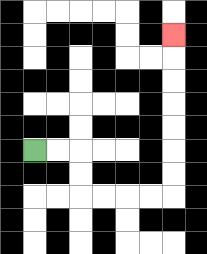{'start': '[1, 6]', 'end': '[7, 1]', 'path_directions': 'R,R,D,D,R,R,R,R,U,U,U,U,U,U,U', 'path_coordinates': '[[1, 6], [2, 6], [3, 6], [3, 7], [3, 8], [4, 8], [5, 8], [6, 8], [7, 8], [7, 7], [7, 6], [7, 5], [7, 4], [7, 3], [7, 2], [7, 1]]'}